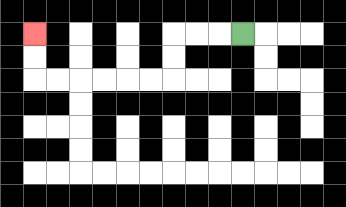{'start': '[10, 1]', 'end': '[1, 1]', 'path_directions': 'L,L,L,D,D,L,L,L,L,L,L,U,U', 'path_coordinates': '[[10, 1], [9, 1], [8, 1], [7, 1], [7, 2], [7, 3], [6, 3], [5, 3], [4, 3], [3, 3], [2, 3], [1, 3], [1, 2], [1, 1]]'}